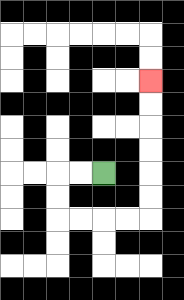{'start': '[4, 7]', 'end': '[6, 3]', 'path_directions': 'L,L,D,D,R,R,R,R,U,U,U,U,U,U', 'path_coordinates': '[[4, 7], [3, 7], [2, 7], [2, 8], [2, 9], [3, 9], [4, 9], [5, 9], [6, 9], [6, 8], [6, 7], [6, 6], [6, 5], [6, 4], [6, 3]]'}